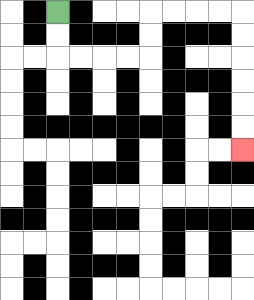{'start': '[2, 0]', 'end': '[10, 6]', 'path_directions': 'D,D,R,R,R,R,U,U,R,R,R,R,D,D,D,D,D,D', 'path_coordinates': '[[2, 0], [2, 1], [2, 2], [3, 2], [4, 2], [5, 2], [6, 2], [6, 1], [6, 0], [7, 0], [8, 0], [9, 0], [10, 0], [10, 1], [10, 2], [10, 3], [10, 4], [10, 5], [10, 6]]'}